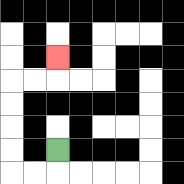{'start': '[2, 6]', 'end': '[2, 2]', 'path_directions': 'D,L,L,U,U,U,U,R,R,U', 'path_coordinates': '[[2, 6], [2, 7], [1, 7], [0, 7], [0, 6], [0, 5], [0, 4], [0, 3], [1, 3], [2, 3], [2, 2]]'}